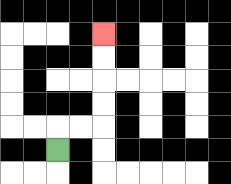{'start': '[2, 6]', 'end': '[4, 1]', 'path_directions': 'U,R,R,U,U,U,U', 'path_coordinates': '[[2, 6], [2, 5], [3, 5], [4, 5], [4, 4], [4, 3], [4, 2], [4, 1]]'}